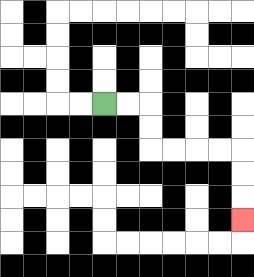{'start': '[4, 4]', 'end': '[10, 9]', 'path_directions': 'R,R,D,D,R,R,R,R,D,D,D', 'path_coordinates': '[[4, 4], [5, 4], [6, 4], [6, 5], [6, 6], [7, 6], [8, 6], [9, 6], [10, 6], [10, 7], [10, 8], [10, 9]]'}